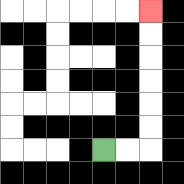{'start': '[4, 6]', 'end': '[6, 0]', 'path_directions': 'R,R,U,U,U,U,U,U', 'path_coordinates': '[[4, 6], [5, 6], [6, 6], [6, 5], [6, 4], [6, 3], [6, 2], [6, 1], [6, 0]]'}